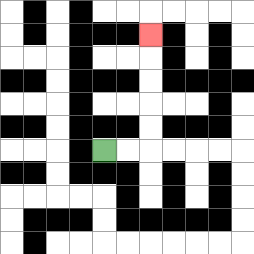{'start': '[4, 6]', 'end': '[6, 1]', 'path_directions': 'R,R,U,U,U,U,U', 'path_coordinates': '[[4, 6], [5, 6], [6, 6], [6, 5], [6, 4], [6, 3], [6, 2], [6, 1]]'}